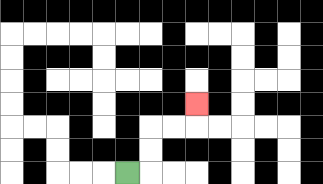{'start': '[5, 7]', 'end': '[8, 4]', 'path_directions': 'R,U,U,R,R,U', 'path_coordinates': '[[5, 7], [6, 7], [6, 6], [6, 5], [7, 5], [8, 5], [8, 4]]'}